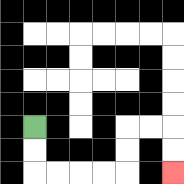{'start': '[1, 5]', 'end': '[7, 7]', 'path_directions': 'D,D,R,R,R,R,U,U,R,R,D,D', 'path_coordinates': '[[1, 5], [1, 6], [1, 7], [2, 7], [3, 7], [4, 7], [5, 7], [5, 6], [5, 5], [6, 5], [7, 5], [7, 6], [7, 7]]'}